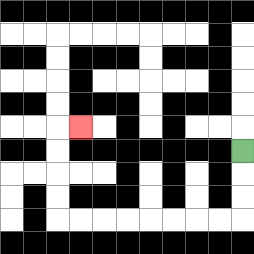{'start': '[10, 6]', 'end': '[3, 5]', 'path_directions': 'D,D,D,L,L,L,L,L,L,L,L,U,U,U,U,R', 'path_coordinates': '[[10, 6], [10, 7], [10, 8], [10, 9], [9, 9], [8, 9], [7, 9], [6, 9], [5, 9], [4, 9], [3, 9], [2, 9], [2, 8], [2, 7], [2, 6], [2, 5], [3, 5]]'}